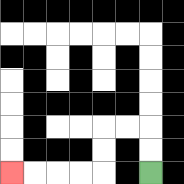{'start': '[6, 7]', 'end': '[0, 7]', 'path_directions': 'U,U,L,L,D,D,L,L,L,L', 'path_coordinates': '[[6, 7], [6, 6], [6, 5], [5, 5], [4, 5], [4, 6], [4, 7], [3, 7], [2, 7], [1, 7], [0, 7]]'}